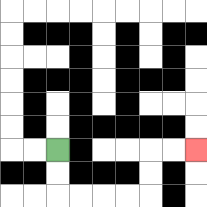{'start': '[2, 6]', 'end': '[8, 6]', 'path_directions': 'D,D,R,R,R,R,U,U,R,R', 'path_coordinates': '[[2, 6], [2, 7], [2, 8], [3, 8], [4, 8], [5, 8], [6, 8], [6, 7], [6, 6], [7, 6], [8, 6]]'}